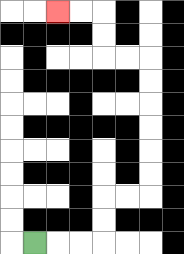{'start': '[1, 10]', 'end': '[2, 0]', 'path_directions': 'R,R,R,U,U,R,R,U,U,U,U,U,U,L,L,U,U,L,L', 'path_coordinates': '[[1, 10], [2, 10], [3, 10], [4, 10], [4, 9], [4, 8], [5, 8], [6, 8], [6, 7], [6, 6], [6, 5], [6, 4], [6, 3], [6, 2], [5, 2], [4, 2], [4, 1], [4, 0], [3, 0], [2, 0]]'}